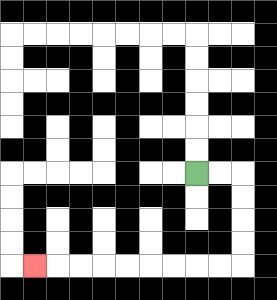{'start': '[8, 7]', 'end': '[1, 11]', 'path_directions': 'R,R,D,D,D,D,L,L,L,L,L,L,L,L,L', 'path_coordinates': '[[8, 7], [9, 7], [10, 7], [10, 8], [10, 9], [10, 10], [10, 11], [9, 11], [8, 11], [7, 11], [6, 11], [5, 11], [4, 11], [3, 11], [2, 11], [1, 11]]'}